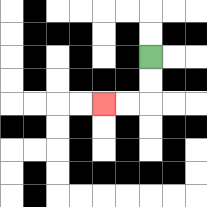{'start': '[6, 2]', 'end': '[4, 4]', 'path_directions': 'D,D,L,L', 'path_coordinates': '[[6, 2], [6, 3], [6, 4], [5, 4], [4, 4]]'}